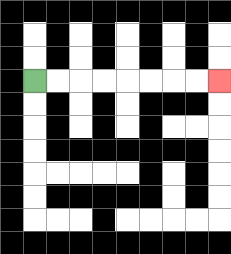{'start': '[1, 3]', 'end': '[9, 3]', 'path_directions': 'R,R,R,R,R,R,R,R', 'path_coordinates': '[[1, 3], [2, 3], [3, 3], [4, 3], [5, 3], [6, 3], [7, 3], [8, 3], [9, 3]]'}